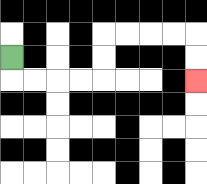{'start': '[0, 2]', 'end': '[8, 3]', 'path_directions': 'D,R,R,R,R,U,U,R,R,R,R,D,D', 'path_coordinates': '[[0, 2], [0, 3], [1, 3], [2, 3], [3, 3], [4, 3], [4, 2], [4, 1], [5, 1], [6, 1], [7, 1], [8, 1], [8, 2], [8, 3]]'}